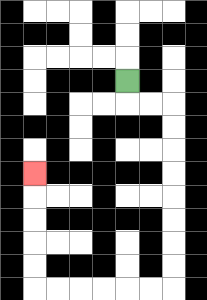{'start': '[5, 3]', 'end': '[1, 7]', 'path_directions': 'D,R,R,D,D,D,D,D,D,D,D,L,L,L,L,L,L,U,U,U,U,U', 'path_coordinates': '[[5, 3], [5, 4], [6, 4], [7, 4], [7, 5], [7, 6], [7, 7], [7, 8], [7, 9], [7, 10], [7, 11], [7, 12], [6, 12], [5, 12], [4, 12], [3, 12], [2, 12], [1, 12], [1, 11], [1, 10], [1, 9], [1, 8], [1, 7]]'}